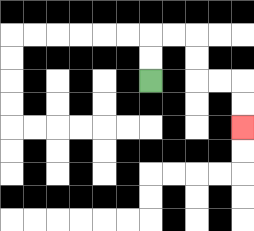{'start': '[6, 3]', 'end': '[10, 5]', 'path_directions': 'U,U,R,R,D,D,R,R,D,D', 'path_coordinates': '[[6, 3], [6, 2], [6, 1], [7, 1], [8, 1], [8, 2], [8, 3], [9, 3], [10, 3], [10, 4], [10, 5]]'}